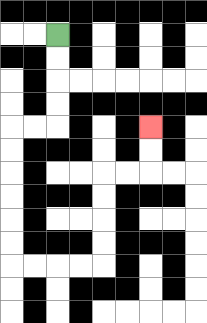{'start': '[2, 1]', 'end': '[6, 5]', 'path_directions': 'D,D,D,D,L,L,D,D,D,D,D,D,R,R,R,R,U,U,U,U,R,R,U,U', 'path_coordinates': '[[2, 1], [2, 2], [2, 3], [2, 4], [2, 5], [1, 5], [0, 5], [0, 6], [0, 7], [0, 8], [0, 9], [0, 10], [0, 11], [1, 11], [2, 11], [3, 11], [4, 11], [4, 10], [4, 9], [4, 8], [4, 7], [5, 7], [6, 7], [6, 6], [6, 5]]'}